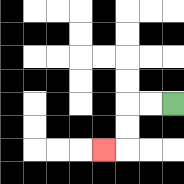{'start': '[7, 4]', 'end': '[4, 6]', 'path_directions': 'L,L,D,D,L', 'path_coordinates': '[[7, 4], [6, 4], [5, 4], [5, 5], [5, 6], [4, 6]]'}